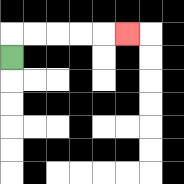{'start': '[0, 2]', 'end': '[5, 1]', 'path_directions': 'U,R,R,R,R,R', 'path_coordinates': '[[0, 2], [0, 1], [1, 1], [2, 1], [3, 1], [4, 1], [5, 1]]'}